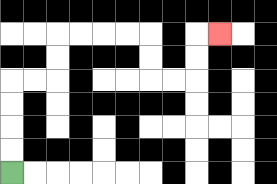{'start': '[0, 7]', 'end': '[9, 1]', 'path_directions': 'U,U,U,U,R,R,U,U,R,R,R,R,D,D,R,R,U,U,R', 'path_coordinates': '[[0, 7], [0, 6], [0, 5], [0, 4], [0, 3], [1, 3], [2, 3], [2, 2], [2, 1], [3, 1], [4, 1], [5, 1], [6, 1], [6, 2], [6, 3], [7, 3], [8, 3], [8, 2], [8, 1], [9, 1]]'}